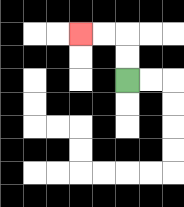{'start': '[5, 3]', 'end': '[3, 1]', 'path_directions': 'U,U,L,L', 'path_coordinates': '[[5, 3], [5, 2], [5, 1], [4, 1], [3, 1]]'}